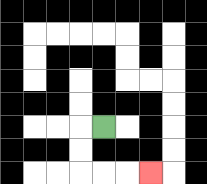{'start': '[4, 5]', 'end': '[6, 7]', 'path_directions': 'L,D,D,R,R,R', 'path_coordinates': '[[4, 5], [3, 5], [3, 6], [3, 7], [4, 7], [5, 7], [6, 7]]'}